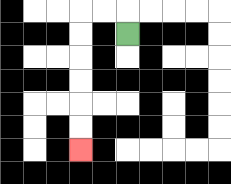{'start': '[5, 1]', 'end': '[3, 6]', 'path_directions': 'U,L,L,D,D,D,D,D,D', 'path_coordinates': '[[5, 1], [5, 0], [4, 0], [3, 0], [3, 1], [3, 2], [3, 3], [3, 4], [3, 5], [3, 6]]'}